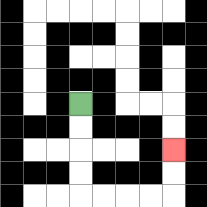{'start': '[3, 4]', 'end': '[7, 6]', 'path_directions': 'D,D,D,D,R,R,R,R,U,U', 'path_coordinates': '[[3, 4], [3, 5], [3, 6], [3, 7], [3, 8], [4, 8], [5, 8], [6, 8], [7, 8], [7, 7], [7, 6]]'}